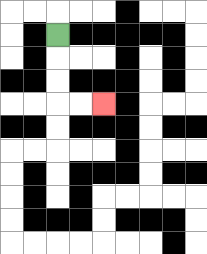{'start': '[2, 1]', 'end': '[4, 4]', 'path_directions': 'D,D,D,R,R', 'path_coordinates': '[[2, 1], [2, 2], [2, 3], [2, 4], [3, 4], [4, 4]]'}